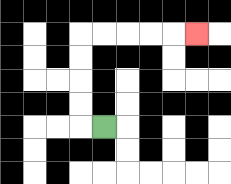{'start': '[4, 5]', 'end': '[8, 1]', 'path_directions': 'L,U,U,U,U,R,R,R,R,R', 'path_coordinates': '[[4, 5], [3, 5], [3, 4], [3, 3], [3, 2], [3, 1], [4, 1], [5, 1], [6, 1], [7, 1], [8, 1]]'}